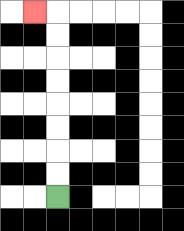{'start': '[2, 8]', 'end': '[1, 0]', 'path_directions': 'U,U,U,U,U,U,U,U,L', 'path_coordinates': '[[2, 8], [2, 7], [2, 6], [2, 5], [2, 4], [2, 3], [2, 2], [2, 1], [2, 0], [1, 0]]'}